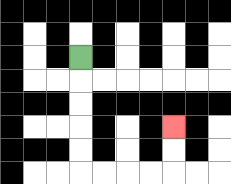{'start': '[3, 2]', 'end': '[7, 5]', 'path_directions': 'D,D,D,D,D,R,R,R,R,U,U', 'path_coordinates': '[[3, 2], [3, 3], [3, 4], [3, 5], [3, 6], [3, 7], [4, 7], [5, 7], [6, 7], [7, 7], [7, 6], [7, 5]]'}